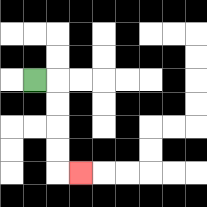{'start': '[1, 3]', 'end': '[3, 7]', 'path_directions': 'R,D,D,D,D,R', 'path_coordinates': '[[1, 3], [2, 3], [2, 4], [2, 5], [2, 6], [2, 7], [3, 7]]'}